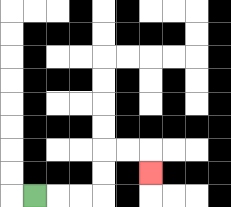{'start': '[1, 8]', 'end': '[6, 7]', 'path_directions': 'R,R,R,U,U,R,R,D', 'path_coordinates': '[[1, 8], [2, 8], [3, 8], [4, 8], [4, 7], [4, 6], [5, 6], [6, 6], [6, 7]]'}